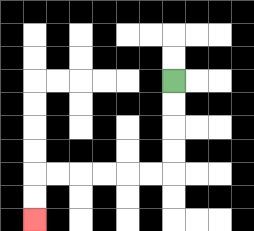{'start': '[7, 3]', 'end': '[1, 9]', 'path_directions': 'D,D,D,D,L,L,L,L,L,L,D,D', 'path_coordinates': '[[7, 3], [7, 4], [7, 5], [7, 6], [7, 7], [6, 7], [5, 7], [4, 7], [3, 7], [2, 7], [1, 7], [1, 8], [1, 9]]'}